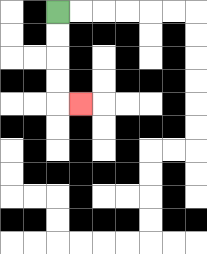{'start': '[2, 0]', 'end': '[3, 4]', 'path_directions': 'D,D,D,D,R', 'path_coordinates': '[[2, 0], [2, 1], [2, 2], [2, 3], [2, 4], [3, 4]]'}